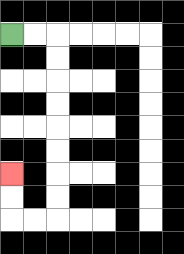{'start': '[0, 1]', 'end': '[0, 7]', 'path_directions': 'R,R,D,D,D,D,D,D,D,D,L,L,U,U', 'path_coordinates': '[[0, 1], [1, 1], [2, 1], [2, 2], [2, 3], [2, 4], [2, 5], [2, 6], [2, 7], [2, 8], [2, 9], [1, 9], [0, 9], [0, 8], [0, 7]]'}